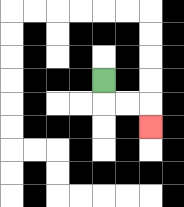{'start': '[4, 3]', 'end': '[6, 5]', 'path_directions': 'D,R,R,D', 'path_coordinates': '[[4, 3], [4, 4], [5, 4], [6, 4], [6, 5]]'}